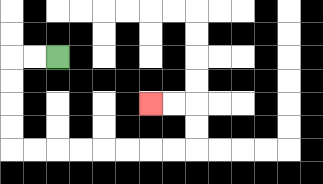{'start': '[2, 2]', 'end': '[6, 4]', 'path_directions': 'L,L,D,D,D,D,R,R,R,R,R,R,R,R,U,U,L,L', 'path_coordinates': '[[2, 2], [1, 2], [0, 2], [0, 3], [0, 4], [0, 5], [0, 6], [1, 6], [2, 6], [3, 6], [4, 6], [5, 6], [6, 6], [7, 6], [8, 6], [8, 5], [8, 4], [7, 4], [6, 4]]'}